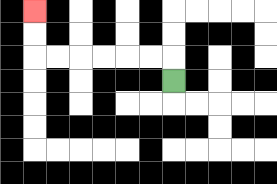{'start': '[7, 3]', 'end': '[1, 0]', 'path_directions': 'U,L,L,L,L,L,L,U,U', 'path_coordinates': '[[7, 3], [7, 2], [6, 2], [5, 2], [4, 2], [3, 2], [2, 2], [1, 2], [1, 1], [1, 0]]'}